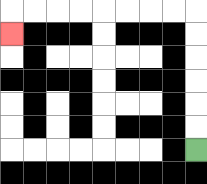{'start': '[8, 6]', 'end': '[0, 1]', 'path_directions': 'U,U,U,U,U,U,L,L,L,L,L,L,L,L,D', 'path_coordinates': '[[8, 6], [8, 5], [8, 4], [8, 3], [8, 2], [8, 1], [8, 0], [7, 0], [6, 0], [5, 0], [4, 0], [3, 0], [2, 0], [1, 0], [0, 0], [0, 1]]'}